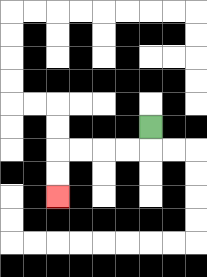{'start': '[6, 5]', 'end': '[2, 8]', 'path_directions': 'D,L,L,L,L,D,D', 'path_coordinates': '[[6, 5], [6, 6], [5, 6], [4, 6], [3, 6], [2, 6], [2, 7], [2, 8]]'}